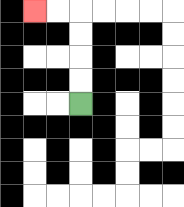{'start': '[3, 4]', 'end': '[1, 0]', 'path_directions': 'U,U,U,U,L,L', 'path_coordinates': '[[3, 4], [3, 3], [3, 2], [3, 1], [3, 0], [2, 0], [1, 0]]'}